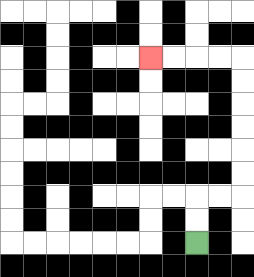{'start': '[8, 10]', 'end': '[6, 2]', 'path_directions': 'U,U,R,R,U,U,U,U,U,U,L,L,L,L', 'path_coordinates': '[[8, 10], [8, 9], [8, 8], [9, 8], [10, 8], [10, 7], [10, 6], [10, 5], [10, 4], [10, 3], [10, 2], [9, 2], [8, 2], [7, 2], [6, 2]]'}